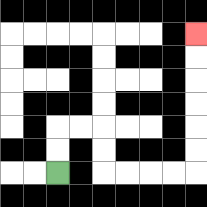{'start': '[2, 7]', 'end': '[8, 1]', 'path_directions': 'U,U,R,R,D,D,R,R,R,R,U,U,U,U,U,U', 'path_coordinates': '[[2, 7], [2, 6], [2, 5], [3, 5], [4, 5], [4, 6], [4, 7], [5, 7], [6, 7], [7, 7], [8, 7], [8, 6], [8, 5], [8, 4], [8, 3], [8, 2], [8, 1]]'}